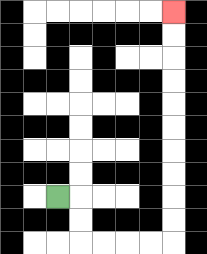{'start': '[2, 8]', 'end': '[7, 0]', 'path_directions': 'R,D,D,R,R,R,R,U,U,U,U,U,U,U,U,U,U', 'path_coordinates': '[[2, 8], [3, 8], [3, 9], [3, 10], [4, 10], [5, 10], [6, 10], [7, 10], [7, 9], [7, 8], [7, 7], [7, 6], [7, 5], [7, 4], [7, 3], [7, 2], [7, 1], [7, 0]]'}